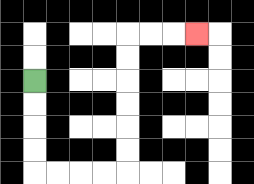{'start': '[1, 3]', 'end': '[8, 1]', 'path_directions': 'D,D,D,D,R,R,R,R,U,U,U,U,U,U,R,R,R', 'path_coordinates': '[[1, 3], [1, 4], [1, 5], [1, 6], [1, 7], [2, 7], [3, 7], [4, 7], [5, 7], [5, 6], [5, 5], [5, 4], [5, 3], [5, 2], [5, 1], [6, 1], [7, 1], [8, 1]]'}